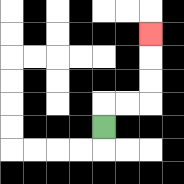{'start': '[4, 5]', 'end': '[6, 1]', 'path_directions': 'U,R,R,U,U,U', 'path_coordinates': '[[4, 5], [4, 4], [5, 4], [6, 4], [6, 3], [6, 2], [6, 1]]'}